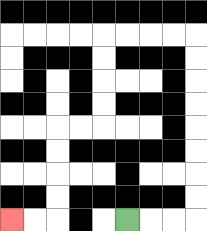{'start': '[5, 9]', 'end': '[0, 9]', 'path_directions': 'R,R,R,U,U,U,U,U,U,U,U,L,L,L,L,D,D,D,D,L,L,D,D,D,D,L,L', 'path_coordinates': '[[5, 9], [6, 9], [7, 9], [8, 9], [8, 8], [8, 7], [8, 6], [8, 5], [8, 4], [8, 3], [8, 2], [8, 1], [7, 1], [6, 1], [5, 1], [4, 1], [4, 2], [4, 3], [4, 4], [4, 5], [3, 5], [2, 5], [2, 6], [2, 7], [2, 8], [2, 9], [1, 9], [0, 9]]'}